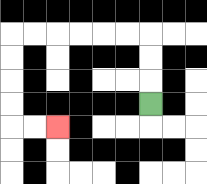{'start': '[6, 4]', 'end': '[2, 5]', 'path_directions': 'U,U,U,L,L,L,L,L,L,D,D,D,D,R,R', 'path_coordinates': '[[6, 4], [6, 3], [6, 2], [6, 1], [5, 1], [4, 1], [3, 1], [2, 1], [1, 1], [0, 1], [0, 2], [0, 3], [0, 4], [0, 5], [1, 5], [2, 5]]'}